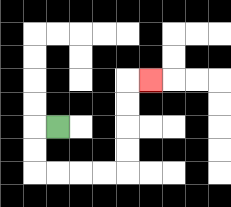{'start': '[2, 5]', 'end': '[6, 3]', 'path_directions': 'L,D,D,R,R,R,R,U,U,U,U,R', 'path_coordinates': '[[2, 5], [1, 5], [1, 6], [1, 7], [2, 7], [3, 7], [4, 7], [5, 7], [5, 6], [5, 5], [5, 4], [5, 3], [6, 3]]'}